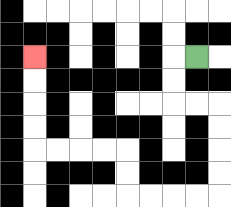{'start': '[8, 2]', 'end': '[1, 2]', 'path_directions': 'L,D,D,R,R,D,D,D,D,L,L,L,L,U,U,L,L,L,L,U,U,U,U', 'path_coordinates': '[[8, 2], [7, 2], [7, 3], [7, 4], [8, 4], [9, 4], [9, 5], [9, 6], [9, 7], [9, 8], [8, 8], [7, 8], [6, 8], [5, 8], [5, 7], [5, 6], [4, 6], [3, 6], [2, 6], [1, 6], [1, 5], [1, 4], [1, 3], [1, 2]]'}